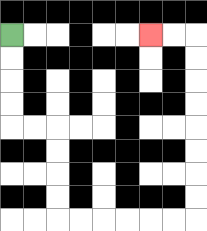{'start': '[0, 1]', 'end': '[6, 1]', 'path_directions': 'D,D,D,D,R,R,D,D,D,D,R,R,R,R,R,R,U,U,U,U,U,U,U,U,L,L', 'path_coordinates': '[[0, 1], [0, 2], [0, 3], [0, 4], [0, 5], [1, 5], [2, 5], [2, 6], [2, 7], [2, 8], [2, 9], [3, 9], [4, 9], [5, 9], [6, 9], [7, 9], [8, 9], [8, 8], [8, 7], [8, 6], [8, 5], [8, 4], [8, 3], [8, 2], [8, 1], [7, 1], [6, 1]]'}